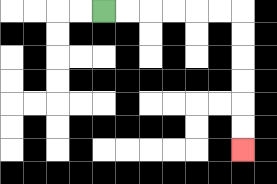{'start': '[4, 0]', 'end': '[10, 6]', 'path_directions': 'R,R,R,R,R,R,D,D,D,D,D,D', 'path_coordinates': '[[4, 0], [5, 0], [6, 0], [7, 0], [8, 0], [9, 0], [10, 0], [10, 1], [10, 2], [10, 3], [10, 4], [10, 5], [10, 6]]'}